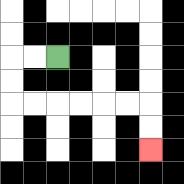{'start': '[2, 2]', 'end': '[6, 6]', 'path_directions': 'L,L,D,D,R,R,R,R,R,R,D,D', 'path_coordinates': '[[2, 2], [1, 2], [0, 2], [0, 3], [0, 4], [1, 4], [2, 4], [3, 4], [4, 4], [5, 4], [6, 4], [6, 5], [6, 6]]'}